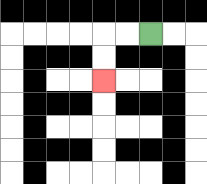{'start': '[6, 1]', 'end': '[4, 3]', 'path_directions': 'L,L,D,D', 'path_coordinates': '[[6, 1], [5, 1], [4, 1], [4, 2], [4, 3]]'}